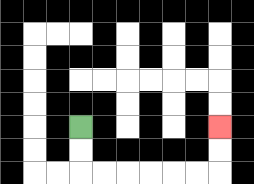{'start': '[3, 5]', 'end': '[9, 5]', 'path_directions': 'D,D,R,R,R,R,R,R,U,U', 'path_coordinates': '[[3, 5], [3, 6], [3, 7], [4, 7], [5, 7], [6, 7], [7, 7], [8, 7], [9, 7], [9, 6], [9, 5]]'}